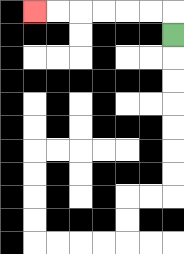{'start': '[7, 1]', 'end': '[1, 0]', 'path_directions': 'U,L,L,L,L,L,L', 'path_coordinates': '[[7, 1], [7, 0], [6, 0], [5, 0], [4, 0], [3, 0], [2, 0], [1, 0]]'}